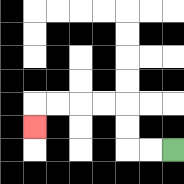{'start': '[7, 6]', 'end': '[1, 5]', 'path_directions': 'L,L,U,U,L,L,L,L,D', 'path_coordinates': '[[7, 6], [6, 6], [5, 6], [5, 5], [5, 4], [4, 4], [3, 4], [2, 4], [1, 4], [1, 5]]'}